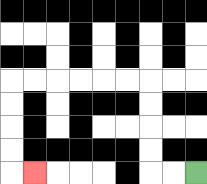{'start': '[8, 7]', 'end': '[1, 7]', 'path_directions': 'L,L,U,U,U,U,L,L,L,L,L,L,D,D,D,D,R', 'path_coordinates': '[[8, 7], [7, 7], [6, 7], [6, 6], [6, 5], [6, 4], [6, 3], [5, 3], [4, 3], [3, 3], [2, 3], [1, 3], [0, 3], [0, 4], [0, 5], [0, 6], [0, 7], [1, 7]]'}